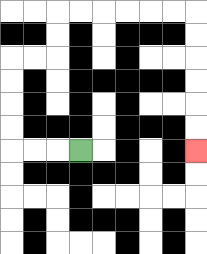{'start': '[3, 6]', 'end': '[8, 6]', 'path_directions': 'L,L,L,U,U,U,U,R,R,U,U,R,R,R,R,R,R,D,D,D,D,D,D', 'path_coordinates': '[[3, 6], [2, 6], [1, 6], [0, 6], [0, 5], [0, 4], [0, 3], [0, 2], [1, 2], [2, 2], [2, 1], [2, 0], [3, 0], [4, 0], [5, 0], [6, 0], [7, 0], [8, 0], [8, 1], [8, 2], [8, 3], [8, 4], [8, 5], [8, 6]]'}